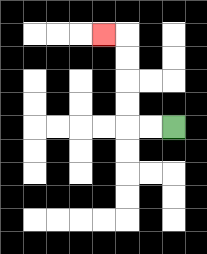{'start': '[7, 5]', 'end': '[4, 1]', 'path_directions': 'L,L,U,U,U,U,L', 'path_coordinates': '[[7, 5], [6, 5], [5, 5], [5, 4], [5, 3], [5, 2], [5, 1], [4, 1]]'}